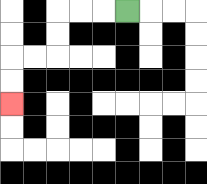{'start': '[5, 0]', 'end': '[0, 4]', 'path_directions': 'L,L,L,D,D,L,L,D,D', 'path_coordinates': '[[5, 0], [4, 0], [3, 0], [2, 0], [2, 1], [2, 2], [1, 2], [0, 2], [0, 3], [0, 4]]'}